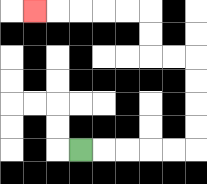{'start': '[3, 6]', 'end': '[1, 0]', 'path_directions': 'R,R,R,R,R,U,U,U,U,L,L,U,U,L,L,L,L,L', 'path_coordinates': '[[3, 6], [4, 6], [5, 6], [6, 6], [7, 6], [8, 6], [8, 5], [8, 4], [8, 3], [8, 2], [7, 2], [6, 2], [6, 1], [6, 0], [5, 0], [4, 0], [3, 0], [2, 0], [1, 0]]'}